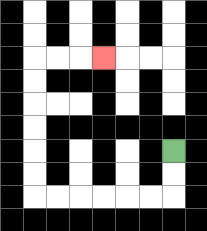{'start': '[7, 6]', 'end': '[4, 2]', 'path_directions': 'D,D,L,L,L,L,L,L,U,U,U,U,U,U,R,R,R', 'path_coordinates': '[[7, 6], [7, 7], [7, 8], [6, 8], [5, 8], [4, 8], [3, 8], [2, 8], [1, 8], [1, 7], [1, 6], [1, 5], [1, 4], [1, 3], [1, 2], [2, 2], [3, 2], [4, 2]]'}